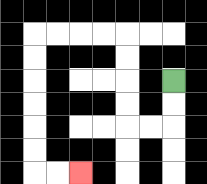{'start': '[7, 3]', 'end': '[3, 7]', 'path_directions': 'D,D,L,L,U,U,U,U,L,L,L,L,D,D,D,D,D,D,R,R', 'path_coordinates': '[[7, 3], [7, 4], [7, 5], [6, 5], [5, 5], [5, 4], [5, 3], [5, 2], [5, 1], [4, 1], [3, 1], [2, 1], [1, 1], [1, 2], [1, 3], [1, 4], [1, 5], [1, 6], [1, 7], [2, 7], [3, 7]]'}